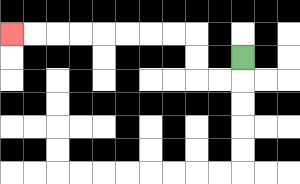{'start': '[10, 2]', 'end': '[0, 1]', 'path_directions': 'D,L,L,U,U,L,L,L,L,L,L,L,L', 'path_coordinates': '[[10, 2], [10, 3], [9, 3], [8, 3], [8, 2], [8, 1], [7, 1], [6, 1], [5, 1], [4, 1], [3, 1], [2, 1], [1, 1], [0, 1]]'}